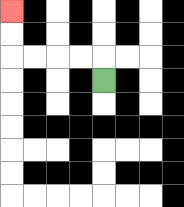{'start': '[4, 3]', 'end': '[0, 0]', 'path_directions': 'U,L,L,L,L,U,U', 'path_coordinates': '[[4, 3], [4, 2], [3, 2], [2, 2], [1, 2], [0, 2], [0, 1], [0, 0]]'}